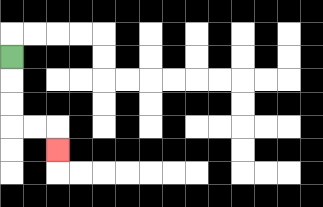{'start': '[0, 2]', 'end': '[2, 6]', 'path_directions': 'D,D,D,R,R,D', 'path_coordinates': '[[0, 2], [0, 3], [0, 4], [0, 5], [1, 5], [2, 5], [2, 6]]'}